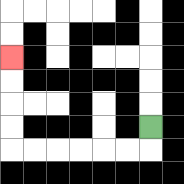{'start': '[6, 5]', 'end': '[0, 2]', 'path_directions': 'D,L,L,L,L,L,L,U,U,U,U', 'path_coordinates': '[[6, 5], [6, 6], [5, 6], [4, 6], [3, 6], [2, 6], [1, 6], [0, 6], [0, 5], [0, 4], [0, 3], [0, 2]]'}